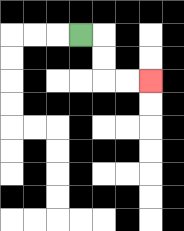{'start': '[3, 1]', 'end': '[6, 3]', 'path_directions': 'R,D,D,R,R', 'path_coordinates': '[[3, 1], [4, 1], [4, 2], [4, 3], [5, 3], [6, 3]]'}